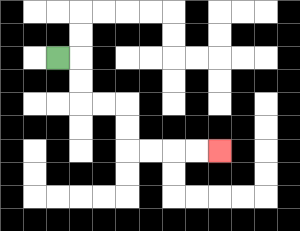{'start': '[2, 2]', 'end': '[9, 6]', 'path_directions': 'R,D,D,R,R,D,D,R,R,R,R', 'path_coordinates': '[[2, 2], [3, 2], [3, 3], [3, 4], [4, 4], [5, 4], [5, 5], [5, 6], [6, 6], [7, 6], [8, 6], [9, 6]]'}